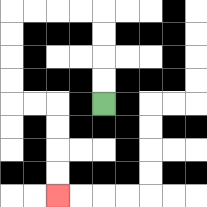{'start': '[4, 4]', 'end': '[2, 8]', 'path_directions': 'U,U,U,U,L,L,L,L,D,D,D,D,R,R,D,D,D,D', 'path_coordinates': '[[4, 4], [4, 3], [4, 2], [4, 1], [4, 0], [3, 0], [2, 0], [1, 0], [0, 0], [0, 1], [0, 2], [0, 3], [0, 4], [1, 4], [2, 4], [2, 5], [2, 6], [2, 7], [2, 8]]'}